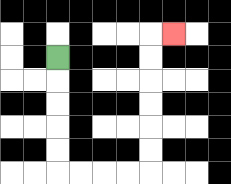{'start': '[2, 2]', 'end': '[7, 1]', 'path_directions': 'D,D,D,D,D,R,R,R,R,U,U,U,U,U,U,R', 'path_coordinates': '[[2, 2], [2, 3], [2, 4], [2, 5], [2, 6], [2, 7], [3, 7], [4, 7], [5, 7], [6, 7], [6, 6], [6, 5], [6, 4], [6, 3], [6, 2], [6, 1], [7, 1]]'}